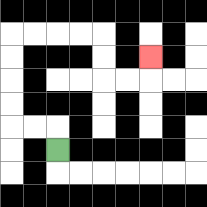{'start': '[2, 6]', 'end': '[6, 2]', 'path_directions': 'U,L,L,U,U,U,U,R,R,R,R,D,D,R,R,U', 'path_coordinates': '[[2, 6], [2, 5], [1, 5], [0, 5], [0, 4], [0, 3], [0, 2], [0, 1], [1, 1], [2, 1], [3, 1], [4, 1], [4, 2], [4, 3], [5, 3], [6, 3], [6, 2]]'}